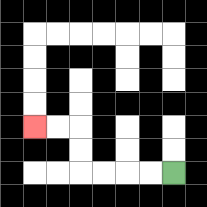{'start': '[7, 7]', 'end': '[1, 5]', 'path_directions': 'L,L,L,L,U,U,L,L', 'path_coordinates': '[[7, 7], [6, 7], [5, 7], [4, 7], [3, 7], [3, 6], [3, 5], [2, 5], [1, 5]]'}